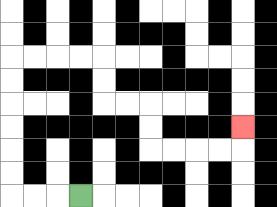{'start': '[3, 8]', 'end': '[10, 5]', 'path_directions': 'L,L,L,U,U,U,U,U,U,R,R,R,R,D,D,R,R,D,D,R,R,R,R,U', 'path_coordinates': '[[3, 8], [2, 8], [1, 8], [0, 8], [0, 7], [0, 6], [0, 5], [0, 4], [0, 3], [0, 2], [1, 2], [2, 2], [3, 2], [4, 2], [4, 3], [4, 4], [5, 4], [6, 4], [6, 5], [6, 6], [7, 6], [8, 6], [9, 6], [10, 6], [10, 5]]'}